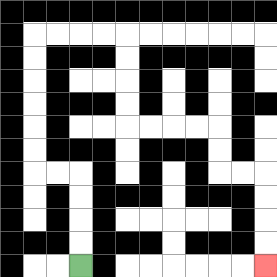{'start': '[3, 11]', 'end': '[11, 11]', 'path_directions': 'U,U,U,U,L,L,U,U,U,U,U,U,R,R,R,R,D,D,D,D,R,R,R,R,D,D,R,R,D,D,D,D', 'path_coordinates': '[[3, 11], [3, 10], [3, 9], [3, 8], [3, 7], [2, 7], [1, 7], [1, 6], [1, 5], [1, 4], [1, 3], [1, 2], [1, 1], [2, 1], [3, 1], [4, 1], [5, 1], [5, 2], [5, 3], [5, 4], [5, 5], [6, 5], [7, 5], [8, 5], [9, 5], [9, 6], [9, 7], [10, 7], [11, 7], [11, 8], [11, 9], [11, 10], [11, 11]]'}